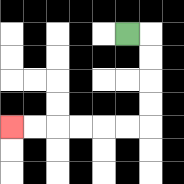{'start': '[5, 1]', 'end': '[0, 5]', 'path_directions': 'R,D,D,D,D,L,L,L,L,L,L', 'path_coordinates': '[[5, 1], [6, 1], [6, 2], [6, 3], [6, 4], [6, 5], [5, 5], [4, 5], [3, 5], [2, 5], [1, 5], [0, 5]]'}